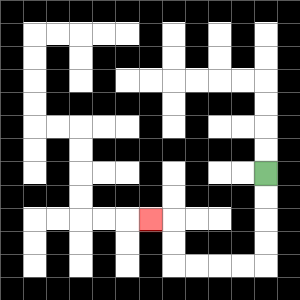{'start': '[11, 7]', 'end': '[6, 9]', 'path_directions': 'D,D,D,D,L,L,L,L,U,U,L', 'path_coordinates': '[[11, 7], [11, 8], [11, 9], [11, 10], [11, 11], [10, 11], [9, 11], [8, 11], [7, 11], [7, 10], [7, 9], [6, 9]]'}